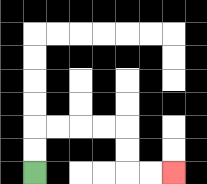{'start': '[1, 7]', 'end': '[7, 7]', 'path_directions': 'U,U,R,R,R,R,D,D,R,R', 'path_coordinates': '[[1, 7], [1, 6], [1, 5], [2, 5], [3, 5], [4, 5], [5, 5], [5, 6], [5, 7], [6, 7], [7, 7]]'}